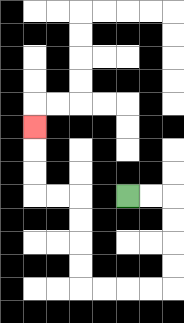{'start': '[5, 8]', 'end': '[1, 5]', 'path_directions': 'R,R,D,D,D,D,L,L,L,L,U,U,U,U,L,L,U,U,U', 'path_coordinates': '[[5, 8], [6, 8], [7, 8], [7, 9], [7, 10], [7, 11], [7, 12], [6, 12], [5, 12], [4, 12], [3, 12], [3, 11], [3, 10], [3, 9], [3, 8], [2, 8], [1, 8], [1, 7], [1, 6], [1, 5]]'}